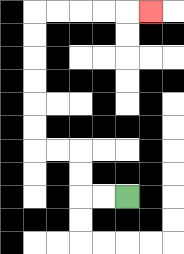{'start': '[5, 8]', 'end': '[6, 0]', 'path_directions': 'L,L,U,U,L,L,U,U,U,U,U,U,R,R,R,R,R', 'path_coordinates': '[[5, 8], [4, 8], [3, 8], [3, 7], [3, 6], [2, 6], [1, 6], [1, 5], [1, 4], [1, 3], [1, 2], [1, 1], [1, 0], [2, 0], [3, 0], [4, 0], [5, 0], [6, 0]]'}